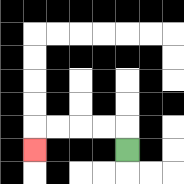{'start': '[5, 6]', 'end': '[1, 6]', 'path_directions': 'U,L,L,L,L,D', 'path_coordinates': '[[5, 6], [5, 5], [4, 5], [3, 5], [2, 5], [1, 5], [1, 6]]'}